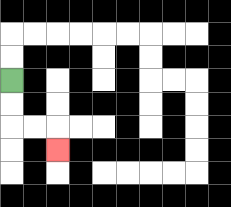{'start': '[0, 3]', 'end': '[2, 6]', 'path_directions': 'D,D,R,R,D', 'path_coordinates': '[[0, 3], [0, 4], [0, 5], [1, 5], [2, 5], [2, 6]]'}